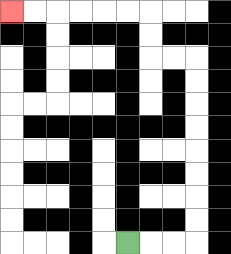{'start': '[5, 10]', 'end': '[0, 0]', 'path_directions': 'R,R,R,U,U,U,U,U,U,U,U,L,L,U,U,L,L,L,L,L,L', 'path_coordinates': '[[5, 10], [6, 10], [7, 10], [8, 10], [8, 9], [8, 8], [8, 7], [8, 6], [8, 5], [8, 4], [8, 3], [8, 2], [7, 2], [6, 2], [6, 1], [6, 0], [5, 0], [4, 0], [3, 0], [2, 0], [1, 0], [0, 0]]'}